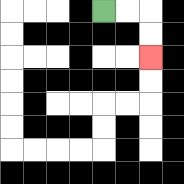{'start': '[4, 0]', 'end': '[6, 2]', 'path_directions': 'R,R,D,D', 'path_coordinates': '[[4, 0], [5, 0], [6, 0], [6, 1], [6, 2]]'}